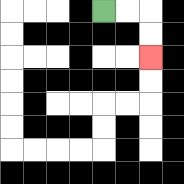{'start': '[4, 0]', 'end': '[6, 2]', 'path_directions': 'R,R,D,D', 'path_coordinates': '[[4, 0], [5, 0], [6, 0], [6, 1], [6, 2]]'}